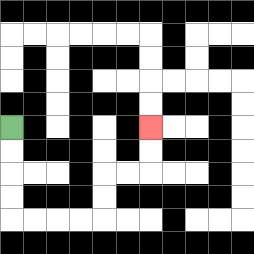{'start': '[0, 5]', 'end': '[6, 5]', 'path_directions': 'D,D,D,D,R,R,R,R,U,U,R,R,U,U', 'path_coordinates': '[[0, 5], [0, 6], [0, 7], [0, 8], [0, 9], [1, 9], [2, 9], [3, 9], [4, 9], [4, 8], [4, 7], [5, 7], [6, 7], [6, 6], [6, 5]]'}